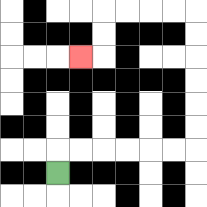{'start': '[2, 7]', 'end': '[3, 2]', 'path_directions': 'U,R,R,R,R,R,R,U,U,U,U,U,U,L,L,L,L,D,D,L', 'path_coordinates': '[[2, 7], [2, 6], [3, 6], [4, 6], [5, 6], [6, 6], [7, 6], [8, 6], [8, 5], [8, 4], [8, 3], [8, 2], [8, 1], [8, 0], [7, 0], [6, 0], [5, 0], [4, 0], [4, 1], [4, 2], [3, 2]]'}